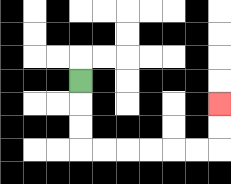{'start': '[3, 3]', 'end': '[9, 4]', 'path_directions': 'D,D,D,R,R,R,R,R,R,U,U', 'path_coordinates': '[[3, 3], [3, 4], [3, 5], [3, 6], [4, 6], [5, 6], [6, 6], [7, 6], [8, 6], [9, 6], [9, 5], [9, 4]]'}